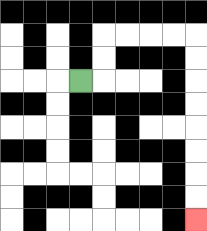{'start': '[3, 3]', 'end': '[8, 9]', 'path_directions': 'R,U,U,R,R,R,R,D,D,D,D,D,D,D,D', 'path_coordinates': '[[3, 3], [4, 3], [4, 2], [4, 1], [5, 1], [6, 1], [7, 1], [8, 1], [8, 2], [8, 3], [8, 4], [8, 5], [8, 6], [8, 7], [8, 8], [8, 9]]'}